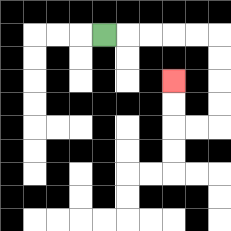{'start': '[4, 1]', 'end': '[7, 3]', 'path_directions': 'R,R,R,R,R,D,D,D,D,L,L,U,U', 'path_coordinates': '[[4, 1], [5, 1], [6, 1], [7, 1], [8, 1], [9, 1], [9, 2], [9, 3], [9, 4], [9, 5], [8, 5], [7, 5], [7, 4], [7, 3]]'}